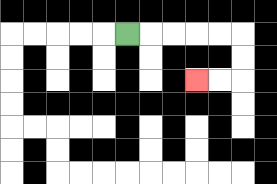{'start': '[5, 1]', 'end': '[8, 3]', 'path_directions': 'R,R,R,R,R,D,D,L,L', 'path_coordinates': '[[5, 1], [6, 1], [7, 1], [8, 1], [9, 1], [10, 1], [10, 2], [10, 3], [9, 3], [8, 3]]'}